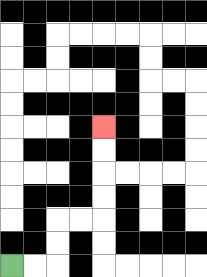{'start': '[0, 11]', 'end': '[4, 5]', 'path_directions': 'R,R,U,U,R,R,U,U,U,U', 'path_coordinates': '[[0, 11], [1, 11], [2, 11], [2, 10], [2, 9], [3, 9], [4, 9], [4, 8], [4, 7], [4, 6], [4, 5]]'}